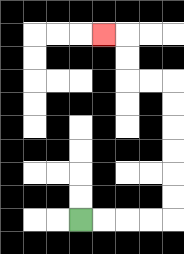{'start': '[3, 9]', 'end': '[4, 1]', 'path_directions': 'R,R,R,R,U,U,U,U,U,U,L,L,U,U,L', 'path_coordinates': '[[3, 9], [4, 9], [5, 9], [6, 9], [7, 9], [7, 8], [7, 7], [7, 6], [7, 5], [7, 4], [7, 3], [6, 3], [5, 3], [5, 2], [5, 1], [4, 1]]'}